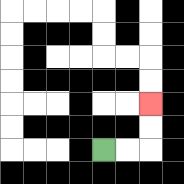{'start': '[4, 6]', 'end': '[6, 4]', 'path_directions': 'R,R,U,U', 'path_coordinates': '[[4, 6], [5, 6], [6, 6], [6, 5], [6, 4]]'}